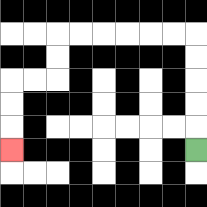{'start': '[8, 6]', 'end': '[0, 6]', 'path_directions': 'U,U,U,U,U,L,L,L,L,L,L,D,D,L,L,D,D,D', 'path_coordinates': '[[8, 6], [8, 5], [8, 4], [8, 3], [8, 2], [8, 1], [7, 1], [6, 1], [5, 1], [4, 1], [3, 1], [2, 1], [2, 2], [2, 3], [1, 3], [0, 3], [0, 4], [0, 5], [0, 6]]'}